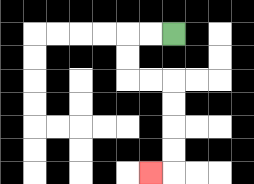{'start': '[7, 1]', 'end': '[6, 7]', 'path_directions': 'L,L,D,D,R,R,D,D,D,D,L', 'path_coordinates': '[[7, 1], [6, 1], [5, 1], [5, 2], [5, 3], [6, 3], [7, 3], [7, 4], [7, 5], [7, 6], [7, 7], [6, 7]]'}